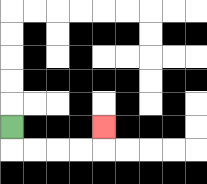{'start': '[0, 5]', 'end': '[4, 5]', 'path_directions': 'D,R,R,R,R,U', 'path_coordinates': '[[0, 5], [0, 6], [1, 6], [2, 6], [3, 6], [4, 6], [4, 5]]'}